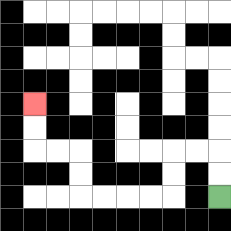{'start': '[9, 8]', 'end': '[1, 4]', 'path_directions': 'U,U,L,L,D,D,L,L,L,L,U,U,L,L,U,U', 'path_coordinates': '[[9, 8], [9, 7], [9, 6], [8, 6], [7, 6], [7, 7], [7, 8], [6, 8], [5, 8], [4, 8], [3, 8], [3, 7], [3, 6], [2, 6], [1, 6], [1, 5], [1, 4]]'}